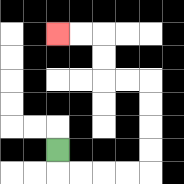{'start': '[2, 6]', 'end': '[2, 1]', 'path_directions': 'D,R,R,R,R,U,U,U,U,L,L,U,U,L,L', 'path_coordinates': '[[2, 6], [2, 7], [3, 7], [4, 7], [5, 7], [6, 7], [6, 6], [6, 5], [6, 4], [6, 3], [5, 3], [4, 3], [4, 2], [4, 1], [3, 1], [2, 1]]'}